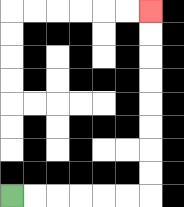{'start': '[0, 8]', 'end': '[6, 0]', 'path_directions': 'R,R,R,R,R,R,U,U,U,U,U,U,U,U', 'path_coordinates': '[[0, 8], [1, 8], [2, 8], [3, 8], [4, 8], [5, 8], [6, 8], [6, 7], [6, 6], [6, 5], [6, 4], [6, 3], [6, 2], [6, 1], [6, 0]]'}